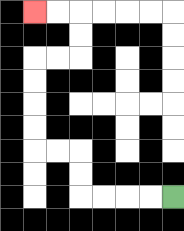{'start': '[7, 8]', 'end': '[1, 0]', 'path_directions': 'L,L,L,L,U,U,L,L,U,U,U,U,R,R,U,U,L,L', 'path_coordinates': '[[7, 8], [6, 8], [5, 8], [4, 8], [3, 8], [3, 7], [3, 6], [2, 6], [1, 6], [1, 5], [1, 4], [1, 3], [1, 2], [2, 2], [3, 2], [3, 1], [3, 0], [2, 0], [1, 0]]'}